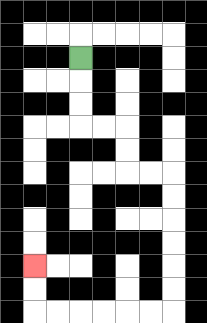{'start': '[3, 2]', 'end': '[1, 11]', 'path_directions': 'D,D,D,R,R,D,D,R,R,D,D,D,D,D,D,L,L,L,L,L,L,U,U', 'path_coordinates': '[[3, 2], [3, 3], [3, 4], [3, 5], [4, 5], [5, 5], [5, 6], [5, 7], [6, 7], [7, 7], [7, 8], [7, 9], [7, 10], [7, 11], [7, 12], [7, 13], [6, 13], [5, 13], [4, 13], [3, 13], [2, 13], [1, 13], [1, 12], [1, 11]]'}